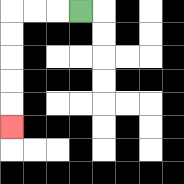{'start': '[3, 0]', 'end': '[0, 5]', 'path_directions': 'L,L,L,D,D,D,D,D', 'path_coordinates': '[[3, 0], [2, 0], [1, 0], [0, 0], [0, 1], [0, 2], [0, 3], [0, 4], [0, 5]]'}